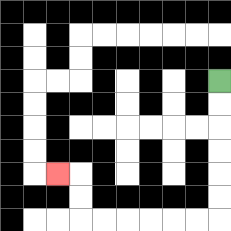{'start': '[9, 3]', 'end': '[2, 7]', 'path_directions': 'D,D,D,D,D,D,L,L,L,L,L,L,U,U,L', 'path_coordinates': '[[9, 3], [9, 4], [9, 5], [9, 6], [9, 7], [9, 8], [9, 9], [8, 9], [7, 9], [6, 9], [5, 9], [4, 9], [3, 9], [3, 8], [3, 7], [2, 7]]'}